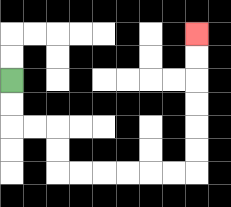{'start': '[0, 3]', 'end': '[8, 1]', 'path_directions': 'D,D,R,R,D,D,R,R,R,R,R,R,U,U,U,U,U,U', 'path_coordinates': '[[0, 3], [0, 4], [0, 5], [1, 5], [2, 5], [2, 6], [2, 7], [3, 7], [4, 7], [5, 7], [6, 7], [7, 7], [8, 7], [8, 6], [8, 5], [8, 4], [8, 3], [8, 2], [8, 1]]'}